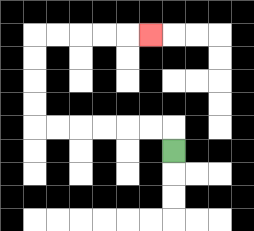{'start': '[7, 6]', 'end': '[6, 1]', 'path_directions': 'U,L,L,L,L,L,L,U,U,U,U,R,R,R,R,R', 'path_coordinates': '[[7, 6], [7, 5], [6, 5], [5, 5], [4, 5], [3, 5], [2, 5], [1, 5], [1, 4], [1, 3], [1, 2], [1, 1], [2, 1], [3, 1], [4, 1], [5, 1], [6, 1]]'}